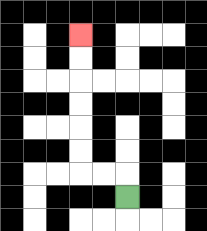{'start': '[5, 8]', 'end': '[3, 1]', 'path_directions': 'U,L,L,U,U,U,U,U,U', 'path_coordinates': '[[5, 8], [5, 7], [4, 7], [3, 7], [3, 6], [3, 5], [3, 4], [3, 3], [3, 2], [3, 1]]'}